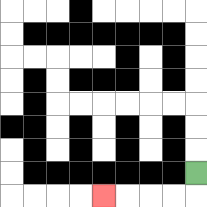{'start': '[8, 7]', 'end': '[4, 8]', 'path_directions': 'D,L,L,L,L', 'path_coordinates': '[[8, 7], [8, 8], [7, 8], [6, 8], [5, 8], [4, 8]]'}